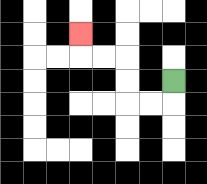{'start': '[7, 3]', 'end': '[3, 1]', 'path_directions': 'D,L,L,U,U,L,L,U', 'path_coordinates': '[[7, 3], [7, 4], [6, 4], [5, 4], [5, 3], [5, 2], [4, 2], [3, 2], [3, 1]]'}